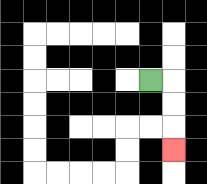{'start': '[6, 3]', 'end': '[7, 6]', 'path_directions': 'R,D,D,D', 'path_coordinates': '[[6, 3], [7, 3], [7, 4], [7, 5], [7, 6]]'}